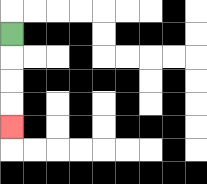{'start': '[0, 1]', 'end': '[0, 5]', 'path_directions': 'D,D,D,D', 'path_coordinates': '[[0, 1], [0, 2], [0, 3], [0, 4], [0, 5]]'}